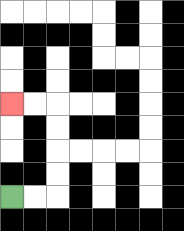{'start': '[0, 8]', 'end': '[0, 4]', 'path_directions': 'R,R,U,U,U,U,L,L', 'path_coordinates': '[[0, 8], [1, 8], [2, 8], [2, 7], [2, 6], [2, 5], [2, 4], [1, 4], [0, 4]]'}